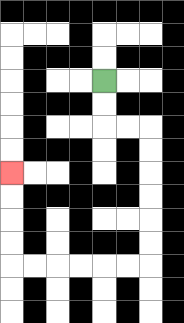{'start': '[4, 3]', 'end': '[0, 7]', 'path_directions': 'D,D,R,R,D,D,D,D,D,D,L,L,L,L,L,L,U,U,U,U', 'path_coordinates': '[[4, 3], [4, 4], [4, 5], [5, 5], [6, 5], [6, 6], [6, 7], [6, 8], [6, 9], [6, 10], [6, 11], [5, 11], [4, 11], [3, 11], [2, 11], [1, 11], [0, 11], [0, 10], [0, 9], [0, 8], [0, 7]]'}